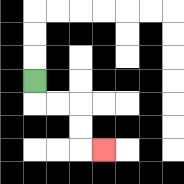{'start': '[1, 3]', 'end': '[4, 6]', 'path_directions': 'D,R,R,D,D,R', 'path_coordinates': '[[1, 3], [1, 4], [2, 4], [3, 4], [3, 5], [3, 6], [4, 6]]'}